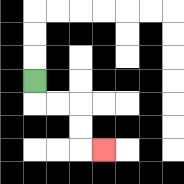{'start': '[1, 3]', 'end': '[4, 6]', 'path_directions': 'D,R,R,D,D,R', 'path_coordinates': '[[1, 3], [1, 4], [2, 4], [3, 4], [3, 5], [3, 6], [4, 6]]'}